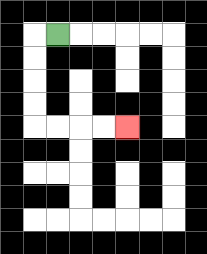{'start': '[2, 1]', 'end': '[5, 5]', 'path_directions': 'L,D,D,D,D,R,R,R,R', 'path_coordinates': '[[2, 1], [1, 1], [1, 2], [1, 3], [1, 4], [1, 5], [2, 5], [3, 5], [4, 5], [5, 5]]'}